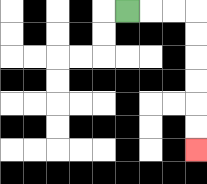{'start': '[5, 0]', 'end': '[8, 6]', 'path_directions': 'R,R,R,D,D,D,D,D,D', 'path_coordinates': '[[5, 0], [6, 0], [7, 0], [8, 0], [8, 1], [8, 2], [8, 3], [8, 4], [8, 5], [8, 6]]'}